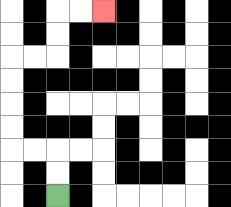{'start': '[2, 8]', 'end': '[4, 0]', 'path_directions': 'U,U,L,L,U,U,U,U,R,R,U,U,R,R', 'path_coordinates': '[[2, 8], [2, 7], [2, 6], [1, 6], [0, 6], [0, 5], [0, 4], [0, 3], [0, 2], [1, 2], [2, 2], [2, 1], [2, 0], [3, 0], [4, 0]]'}